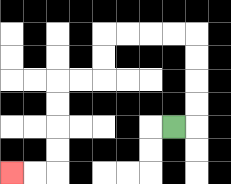{'start': '[7, 5]', 'end': '[0, 7]', 'path_directions': 'R,U,U,U,U,L,L,L,L,D,D,L,L,D,D,D,D,L,L', 'path_coordinates': '[[7, 5], [8, 5], [8, 4], [8, 3], [8, 2], [8, 1], [7, 1], [6, 1], [5, 1], [4, 1], [4, 2], [4, 3], [3, 3], [2, 3], [2, 4], [2, 5], [2, 6], [2, 7], [1, 7], [0, 7]]'}